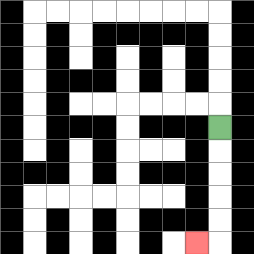{'start': '[9, 5]', 'end': '[8, 10]', 'path_directions': 'D,D,D,D,D,L', 'path_coordinates': '[[9, 5], [9, 6], [9, 7], [9, 8], [9, 9], [9, 10], [8, 10]]'}